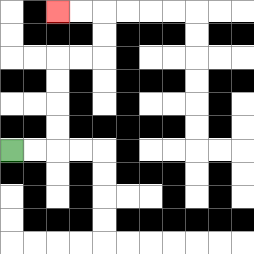{'start': '[0, 6]', 'end': '[2, 0]', 'path_directions': 'R,R,U,U,U,U,R,R,U,U,L,L', 'path_coordinates': '[[0, 6], [1, 6], [2, 6], [2, 5], [2, 4], [2, 3], [2, 2], [3, 2], [4, 2], [4, 1], [4, 0], [3, 0], [2, 0]]'}